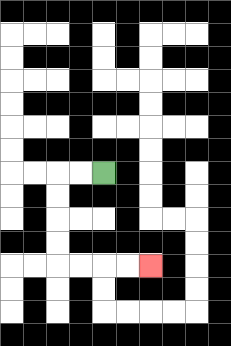{'start': '[4, 7]', 'end': '[6, 11]', 'path_directions': 'L,L,D,D,D,D,R,R,R,R', 'path_coordinates': '[[4, 7], [3, 7], [2, 7], [2, 8], [2, 9], [2, 10], [2, 11], [3, 11], [4, 11], [5, 11], [6, 11]]'}